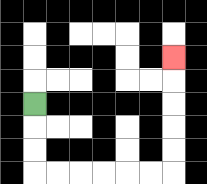{'start': '[1, 4]', 'end': '[7, 2]', 'path_directions': 'D,D,D,R,R,R,R,R,R,U,U,U,U,U', 'path_coordinates': '[[1, 4], [1, 5], [1, 6], [1, 7], [2, 7], [3, 7], [4, 7], [5, 7], [6, 7], [7, 7], [7, 6], [7, 5], [7, 4], [7, 3], [7, 2]]'}